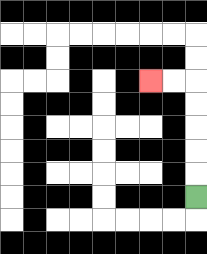{'start': '[8, 8]', 'end': '[6, 3]', 'path_directions': 'U,U,U,U,U,L,L', 'path_coordinates': '[[8, 8], [8, 7], [8, 6], [8, 5], [8, 4], [8, 3], [7, 3], [6, 3]]'}